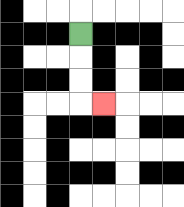{'start': '[3, 1]', 'end': '[4, 4]', 'path_directions': 'D,D,D,R', 'path_coordinates': '[[3, 1], [3, 2], [3, 3], [3, 4], [4, 4]]'}